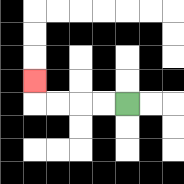{'start': '[5, 4]', 'end': '[1, 3]', 'path_directions': 'L,L,L,L,U', 'path_coordinates': '[[5, 4], [4, 4], [3, 4], [2, 4], [1, 4], [1, 3]]'}